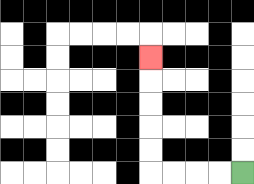{'start': '[10, 7]', 'end': '[6, 2]', 'path_directions': 'L,L,L,L,U,U,U,U,U', 'path_coordinates': '[[10, 7], [9, 7], [8, 7], [7, 7], [6, 7], [6, 6], [6, 5], [6, 4], [6, 3], [6, 2]]'}